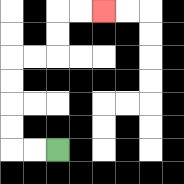{'start': '[2, 6]', 'end': '[4, 0]', 'path_directions': 'L,L,U,U,U,U,R,R,U,U,R,R', 'path_coordinates': '[[2, 6], [1, 6], [0, 6], [0, 5], [0, 4], [0, 3], [0, 2], [1, 2], [2, 2], [2, 1], [2, 0], [3, 0], [4, 0]]'}